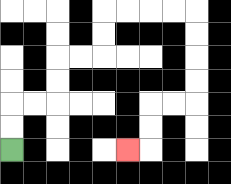{'start': '[0, 6]', 'end': '[5, 6]', 'path_directions': 'U,U,R,R,U,U,R,R,U,U,R,R,R,R,D,D,D,D,L,L,D,D,L', 'path_coordinates': '[[0, 6], [0, 5], [0, 4], [1, 4], [2, 4], [2, 3], [2, 2], [3, 2], [4, 2], [4, 1], [4, 0], [5, 0], [6, 0], [7, 0], [8, 0], [8, 1], [8, 2], [8, 3], [8, 4], [7, 4], [6, 4], [6, 5], [6, 6], [5, 6]]'}